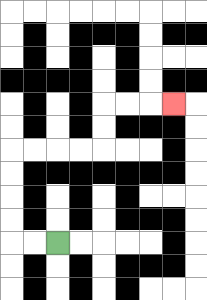{'start': '[2, 10]', 'end': '[7, 4]', 'path_directions': 'L,L,U,U,U,U,R,R,R,R,U,U,R,R,R', 'path_coordinates': '[[2, 10], [1, 10], [0, 10], [0, 9], [0, 8], [0, 7], [0, 6], [1, 6], [2, 6], [3, 6], [4, 6], [4, 5], [4, 4], [5, 4], [6, 4], [7, 4]]'}